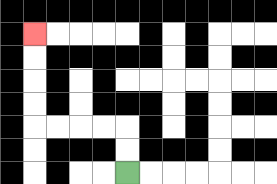{'start': '[5, 7]', 'end': '[1, 1]', 'path_directions': 'U,U,L,L,L,L,U,U,U,U', 'path_coordinates': '[[5, 7], [5, 6], [5, 5], [4, 5], [3, 5], [2, 5], [1, 5], [1, 4], [1, 3], [1, 2], [1, 1]]'}